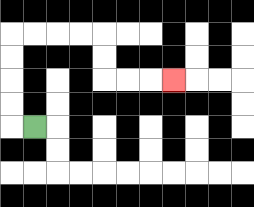{'start': '[1, 5]', 'end': '[7, 3]', 'path_directions': 'L,U,U,U,U,R,R,R,R,D,D,R,R,R', 'path_coordinates': '[[1, 5], [0, 5], [0, 4], [0, 3], [0, 2], [0, 1], [1, 1], [2, 1], [3, 1], [4, 1], [4, 2], [4, 3], [5, 3], [6, 3], [7, 3]]'}